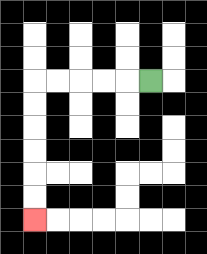{'start': '[6, 3]', 'end': '[1, 9]', 'path_directions': 'L,L,L,L,L,D,D,D,D,D,D', 'path_coordinates': '[[6, 3], [5, 3], [4, 3], [3, 3], [2, 3], [1, 3], [1, 4], [1, 5], [1, 6], [1, 7], [1, 8], [1, 9]]'}